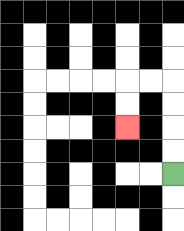{'start': '[7, 7]', 'end': '[5, 5]', 'path_directions': 'U,U,U,U,L,L,D,D', 'path_coordinates': '[[7, 7], [7, 6], [7, 5], [7, 4], [7, 3], [6, 3], [5, 3], [5, 4], [5, 5]]'}